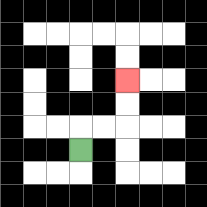{'start': '[3, 6]', 'end': '[5, 3]', 'path_directions': 'U,R,R,U,U', 'path_coordinates': '[[3, 6], [3, 5], [4, 5], [5, 5], [5, 4], [5, 3]]'}